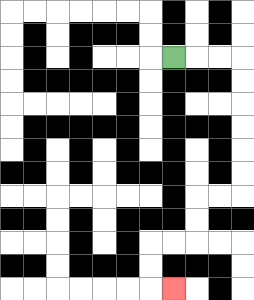{'start': '[7, 2]', 'end': '[7, 12]', 'path_directions': 'R,R,R,D,D,D,D,D,D,L,L,D,D,L,L,D,D,R', 'path_coordinates': '[[7, 2], [8, 2], [9, 2], [10, 2], [10, 3], [10, 4], [10, 5], [10, 6], [10, 7], [10, 8], [9, 8], [8, 8], [8, 9], [8, 10], [7, 10], [6, 10], [6, 11], [6, 12], [7, 12]]'}